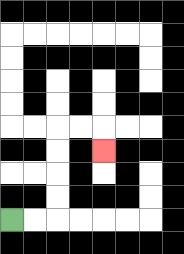{'start': '[0, 9]', 'end': '[4, 6]', 'path_directions': 'R,R,U,U,U,U,R,R,D', 'path_coordinates': '[[0, 9], [1, 9], [2, 9], [2, 8], [2, 7], [2, 6], [2, 5], [3, 5], [4, 5], [4, 6]]'}